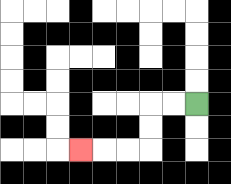{'start': '[8, 4]', 'end': '[3, 6]', 'path_directions': 'L,L,D,D,L,L,L', 'path_coordinates': '[[8, 4], [7, 4], [6, 4], [6, 5], [6, 6], [5, 6], [4, 6], [3, 6]]'}